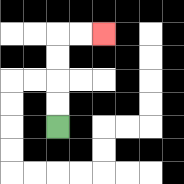{'start': '[2, 5]', 'end': '[4, 1]', 'path_directions': 'U,U,U,U,R,R', 'path_coordinates': '[[2, 5], [2, 4], [2, 3], [2, 2], [2, 1], [3, 1], [4, 1]]'}